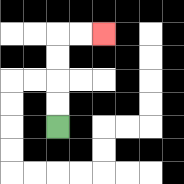{'start': '[2, 5]', 'end': '[4, 1]', 'path_directions': 'U,U,U,U,R,R', 'path_coordinates': '[[2, 5], [2, 4], [2, 3], [2, 2], [2, 1], [3, 1], [4, 1]]'}